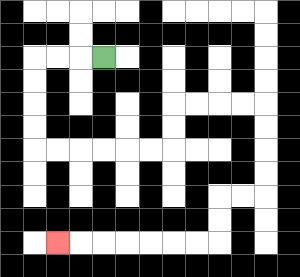{'start': '[4, 2]', 'end': '[2, 10]', 'path_directions': 'L,L,L,D,D,D,D,R,R,R,R,R,R,U,U,R,R,R,R,D,D,D,D,L,L,D,D,L,L,L,L,L,L,L', 'path_coordinates': '[[4, 2], [3, 2], [2, 2], [1, 2], [1, 3], [1, 4], [1, 5], [1, 6], [2, 6], [3, 6], [4, 6], [5, 6], [6, 6], [7, 6], [7, 5], [7, 4], [8, 4], [9, 4], [10, 4], [11, 4], [11, 5], [11, 6], [11, 7], [11, 8], [10, 8], [9, 8], [9, 9], [9, 10], [8, 10], [7, 10], [6, 10], [5, 10], [4, 10], [3, 10], [2, 10]]'}